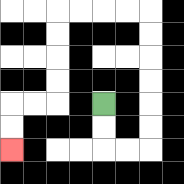{'start': '[4, 4]', 'end': '[0, 6]', 'path_directions': 'D,D,R,R,U,U,U,U,U,U,L,L,L,L,D,D,D,D,L,L,D,D', 'path_coordinates': '[[4, 4], [4, 5], [4, 6], [5, 6], [6, 6], [6, 5], [6, 4], [6, 3], [6, 2], [6, 1], [6, 0], [5, 0], [4, 0], [3, 0], [2, 0], [2, 1], [2, 2], [2, 3], [2, 4], [1, 4], [0, 4], [0, 5], [0, 6]]'}